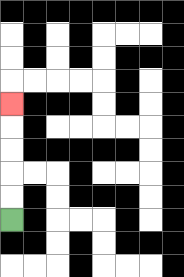{'start': '[0, 9]', 'end': '[0, 4]', 'path_directions': 'U,U,U,U,U', 'path_coordinates': '[[0, 9], [0, 8], [0, 7], [0, 6], [0, 5], [0, 4]]'}